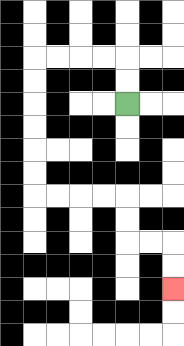{'start': '[5, 4]', 'end': '[7, 12]', 'path_directions': 'U,U,L,L,L,L,D,D,D,D,D,D,R,R,R,R,D,D,R,R,D,D', 'path_coordinates': '[[5, 4], [5, 3], [5, 2], [4, 2], [3, 2], [2, 2], [1, 2], [1, 3], [1, 4], [1, 5], [1, 6], [1, 7], [1, 8], [2, 8], [3, 8], [4, 8], [5, 8], [5, 9], [5, 10], [6, 10], [7, 10], [7, 11], [7, 12]]'}